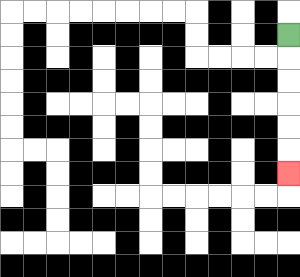{'start': '[12, 1]', 'end': '[12, 7]', 'path_directions': 'D,D,D,D,D,D', 'path_coordinates': '[[12, 1], [12, 2], [12, 3], [12, 4], [12, 5], [12, 6], [12, 7]]'}